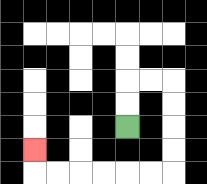{'start': '[5, 5]', 'end': '[1, 6]', 'path_directions': 'U,U,R,R,D,D,D,D,L,L,L,L,L,L,U', 'path_coordinates': '[[5, 5], [5, 4], [5, 3], [6, 3], [7, 3], [7, 4], [7, 5], [7, 6], [7, 7], [6, 7], [5, 7], [4, 7], [3, 7], [2, 7], [1, 7], [1, 6]]'}